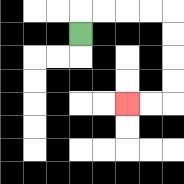{'start': '[3, 1]', 'end': '[5, 4]', 'path_directions': 'U,R,R,R,R,D,D,D,D,L,L', 'path_coordinates': '[[3, 1], [3, 0], [4, 0], [5, 0], [6, 0], [7, 0], [7, 1], [7, 2], [7, 3], [7, 4], [6, 4], [5, 4]]'}